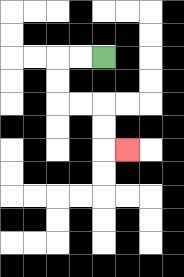{'start': '[4, 2]', 'end': '[5, 6]', 'path_directions': 'L,L,D,D,R,R,D,D,R', 'path_coordinates': '[[4, 2], [3, 2], [2, 2], [2, 3], [2, 4], [3, 4], [4, 4], [4, 5], [4, 6], [5, 6]]'}